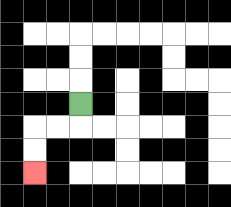{'start': '[3, 4]', 'end': '[1, 7]', 'path_directions': 'D,L,L,D,D', 'path_coordinates': '[[3, 4], [3, 5], [2, 5], [1, 5], [1, 6], [1, 7]]'}